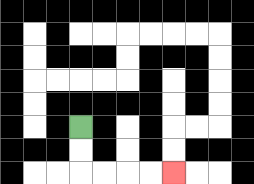{'start': '[3, 5]', 'end': '[7, 7]', 'path_directions': 'D,D,R,R,R,R', 'path_coordinates': '[[3, 5], [3, 6], [3, 7], [4, 7], [5, 7], [6, 7], [7, 7]]'}